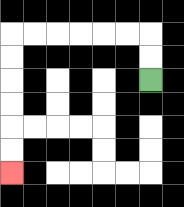{'start': '[6, 3]', 'end': '[0, 7]', 'path_directions': 'U,U,L,L,L,L,L,L,D,D,D,D,D,D', 'path_coordinates': '[[6, 3], [6, 2], [6, 1], [5, 1], [4, 1], [3, 1], [2, 1], [1, 1], [0, 1], [0, 2], [0, 3], [0, 4], [0, 5], [0, 6], [0, 7]]'}